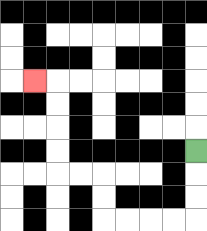{'start': '[8, 6]', 'end': '[1, 3]', 'path_directions': 'D,D,D,L,L,L,L,U,U,L,L,U,U,U,U,L', 'path_coordinates': '[[8, 6], [8, 7], [8, 8], [8, 9], [7, 9], [6, 9], [5, 9], [4, 9], [4, 8], [4, 7], [3, 7], [2, 7], [2, 6], [2, 5], [2, 4], [2, 3], [1, 3]]'}